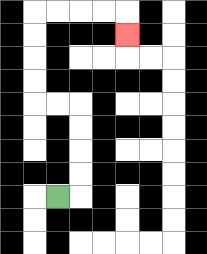{'start': '[2, 8]', 'end': '[5, 1]', 'path_directions': 'R,U,U,U,U,L,L,U,U,U,U,R,R,R,R,D', 'path_coordinates': '[[2, 8], [3, 8], [3, 7], [3, 6], [3, 5], [3, 4], [2, 4], [1, 4], [1, 3], [1, 2], [1, 1], [1, 0], [2, 0], [3, 0], [4, 0], [5, 0], [5, 1]]'}